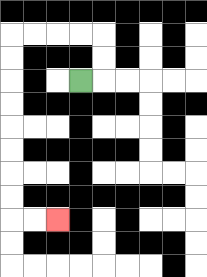{'start': '[3, 3]', 'end': '[2, 9]', 'path_directions': 'R,U,U,L,L,L,L,D,D,D,D,D,D,D,D,R,R', 'path_coordinates': '[[3, 3], [4, 3], [4, 2], [4, 1], [3, 1], [2, 1], [1, 1], [0, 1], [0, 2], [0, 3], [0, 4], [0, 5], [0, 6], [0, 7], [0, 8], [0, 9], [1, 9], [2, 9]]'}